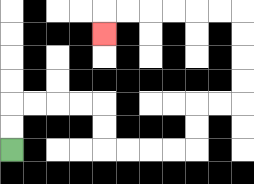{'start': '[0, 6]', 'end': '[4, 1]', 'path_directions': 'U,U,R,R,R,R,D,D,R,R,R,R,U,U,R,R,U,U,U,U,L,L,L,L,L,L,D', 'path_coordinates': '[[0, 6], [0, 5], [0, 4], [1, 4], [2, 4], [3, 4], [4, 4], [4, 5], [4, 6], [5, 6], [6, 6], [7, 6], [8, 6], [8, 5], [8, 4], [9, 4], [10, 4], [10, 3], [10, 2], [10, 1], [10, 0], [9, 0], [8, 0], [7, 0], [6, 0], [5, 0], [4, 0], [4, 1]]'}